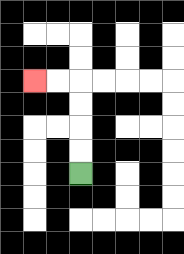{'start': '[3, 7]', 'end': '[1, 3]', 'path_directions': 'U,U,U,U,L,L', 'path_coordinates': '[[3, 7], [3, 6], [3, 5], [3, 4], [3, 3], [2, 3], [1, 3]]'}